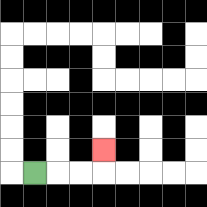{'start': '[1, 7]', 'end': '[4, 6]', 'path_directions': 'R,R,R,U', 'path_coordinates': '[[1, 7], [2, 7], [3, 7], [4, 7], [4, 6]]'}